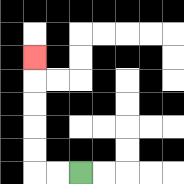{'start': '[3, 7]', 'end': '[1, 2]', 'path_directions': 'L,L,U,U,U,U,U', 'path_coordinates': '[[3, 7], [2, 7], [1, 7], [1, 6], [1, 5], [1, 4], [1, 3], [1, 2]]'}